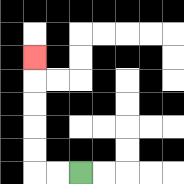{'start': '[3, 7]', 'end': '[1, 2]', 'path_directions': 'L,L,U,U,U,U,U', 'path_coordinates': '[[3, 7], [2, 7], [1, 7], [1, 6], [1, 5], [1, 4], [1, 3], [1, 2]]'}